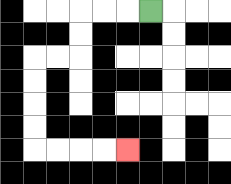{'start': '[6, 0]', 'end': '[5, 6]', 'path_directions': 'L,L,L,D,D,L,L,D,D,D,D,R,R,R,R', 'path_coordinates': '[[6, 0], [5, 0], [4, 0], [3, 0], [3, 1], [3, 2], [2, 2], [1, 2], [1, 3], [1, 4], [1, 5], [1, 6], [2, 6], [3, 6], [4, 6], [5, 6]]'}